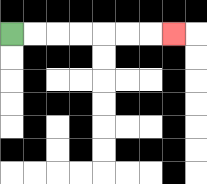{'start': '[0, 1]', 'end': '[7, 1]', 'path_directions': 'R,R,R,R,R,R,R', 'path_coordinates': '[[0, 1], [1, 1], [2, 1], [3, 1], [4, 1], [5, 1], [6, 1], [7, 1]]'}